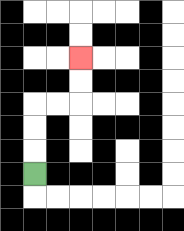{'start': '[1, 7]', 'end': '[3, 2]', 'path_directions': 'U,U,U,R,R,U,U', 'path_coordinates': '[[1, 7], [1, 6], [1, 5], [1, 4], [2, 4], [3, 4], [3, 3], [3, 2]]'}